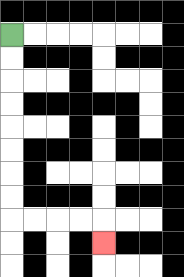{'start': '[0, 1]', 'end': '[4, 10]', 'path_directions': 'D,D,D,D,D,D,D,D,R,R,R,R,D', 'path_coordinates': '[[0, 1], [0, 2], [0, 3], [0, 4], [0, 5], [0, 6], [0, 7], [0, 8], [0, 9], [1, 9], [2, 9], [3, 9], [4, 9], [4, 10]]'}